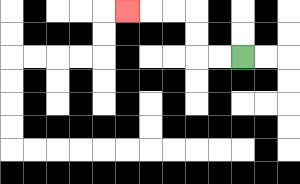{'start': '[10, 2]', 'end': '[5, 0]', 'path_directions': 'L,L,U,U,L,L,L', 'path_coordinates': '[[10, 2], [9, 2], [8, 2], [8, 1], [8, 0], [7, 0], [6, 0], [5, 0]]'}